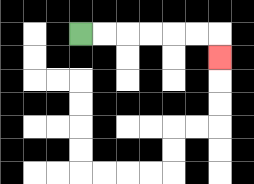{'start': '[3, 1]', 'end': '[9, 2]', 'path_directions': 'R,R,R,R,R,R,D', 'path_coordinates': '[[3, 1], [4, 1], [5, 1], [6, 1], [7, 1], [8, 1], [9, 1], [9, 2]]'}